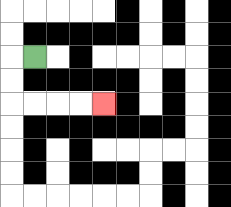{'start': '[1, 2]', 'end': '[4, 4]', 'path_directions': 'L,D,D,R,R,R,R', 'path_coordinates': '[[1, 2], [0, 2], [0, 3], [0, 4], [1, 4], [2, 4], [3, 4], [4, 4]]'}